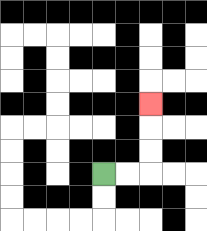{'start': '[4, 7]', 'end': '[6, 4]', 'path_directions': 'R,R,U,U,U', 'path_coordinates': '[[4, 7], [5, 7], [6, 7], [6, 6], [6, 5], [6, 4]]'}